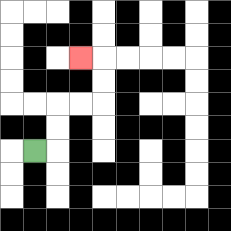{'start': '[1, 6]', 'end': '[3, 2]', 'path_directions': 'R,U,U,R,R,U,U,L', 'path_coordinates': '[[1, 6], [2, 6], [2, 5], [2, 4], [3, 4], [4, 4], [4, 3], [4, 2], [3, 2]]'}